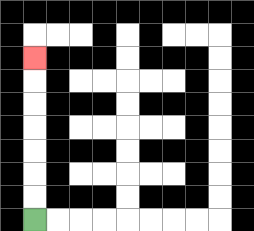{'start': '[1, 9]', 'end': '[1, 2]', 'path_directions': 'U,U,U,U,U,U,U', 'path_coordinates': '[[1, 9], [1, 8], [1, 7], [1, 6], [1, 5], [1, 4], [1, 3], [1, 2]]'}